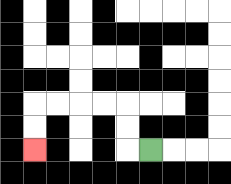{'start': '[6, 6]', 'end': '[1, 6]', 'path_directions': 'L,U,U,L,L,L,L,D,D', 'path_coordinates': '[[6, 6], [5, 6], [5, 5], [5, 4], [4, 4], [3, 4], [2, 4], [1, 4], [1, 5], [1, 6]]'}